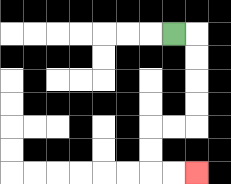{'start': '[7, 1]', 'end': '[8, 7]', 'path_directions': 'R,D,D,D,D,L,L,D,D,R,R', 'path_coordinates': '[[7, 1], [8, 1], [8, 2], [8, 3], [8, 4], [8, 5], [7, 5], [6, 5], [6, 6], [6, 7], [7, 7], [8, 7]]'}